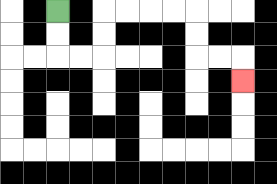{'start': '[2, 0]', 'end': '[10, 3]', 'path_directions': 'D,D,R,R,U,U,R,R,R,R,D,D,R,R,D', 'path_coordinates': '[[2, 0], [2, 1], [2, 2], [3, 2], [4, 2], [4, 1], [4, 0], [5, 0], [6, 0], [7, 0], [8, 0], [8, 1], [8, 2], [9, 2], [10, 2], [10, 3]]'}